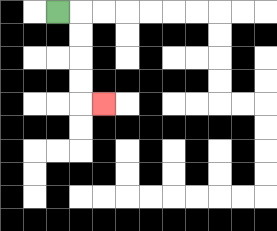{'start': '[2, 0]', 'end': '[4, 4]', 'path_directions': 'R,D,D,D,D,R', 'path_coordinates': '[[2, 0], [3, 0], [3, 1], [3, 2], [3, 3], [3, 4], [4, 4]]'}